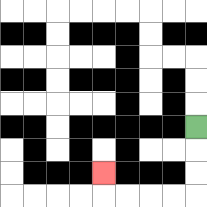{'start': '[8, 5]', 'end': '[4, 7]', 'path_directions': 'D,D,D,L,L,L,L,U', 'path_coordinates': '[[8, 5], [8, 6], [8, 7], [8, 8], [7, 8], [6, 8], [5, 8], [4, 8], [4, 7]]'}